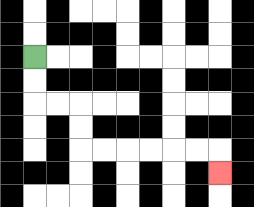{'start': '[1, 2]', 'end': '[9, 7]', 'path_directions': 'D,D,R,R,D,D,R,R,R,R,R,R,D', 'path_coordinates': '[[1, 2], [1, 3], [1, 4], [2, 4], [3, 4], [3, 5], [3, 6], [4, 6], [5, 6], [6, 6], [7, 6], [8, 6], [9, 6], [9, 7]]'}